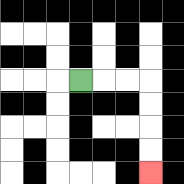{'start': '[3, 3]', 'end': '[6, 7]', 'path_directions': 'R,R,R,D,D,D,D', 'path_coordinates': '[[3, 3], [4, 3], [5, 3], [6, 3], [6, 4], [6, 5], [6, 6], [6, 7]]'}